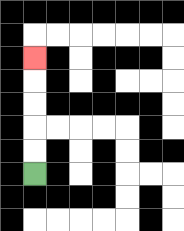{'start': '[1, 7]', 'end': '[1, 2]', 'path_directions': 'U,U,U,U,U', 'path_coordinates': '[[1, 7], [1, 6], [1, 5], [1, 4], [1, 3], [1, 2]]'}